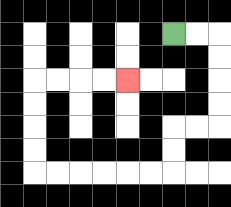{'start': '[7, 1]', 'end': '[5, 3]', 'path_directions': 'R,R,D,D,D,D,L,L,D,D,L,L,L,L,L,L,U,U,U,U,R,R,R,R', 'path_coordinates': '[[7, 1], [8, 1], [9, 1], [9, 2], [9, 3], [9, 4], [9, 5], [8, 5], [7, 5], [7, 6], [7, 7], [6, 7], [5, 7], [4, 7], [3, 7], [2, 7], [1, 7], [1, 6], [1, 5], [1, 4], [1, 3], [2, 3], [3, 3], [4, 3], [5, 3]]'}